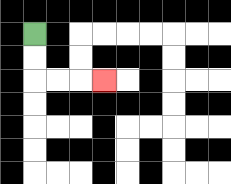{'start': '[1, 1]', 'end': '[4, 3]', 'path_directions': 'D,D,R,R,R', 'path_coordinates': '[[1, 1], [1, 2], [1, 3], [2, 3], [3, 3], [4, 3]]'}